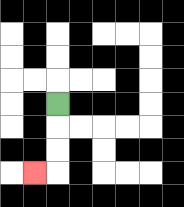{'start': '[2, 4]', 'end': '[1, 7]', 'path_directions': 'D,D,D,L', 'path_coordinates': '[[2, 4], [2, 5], [2, 6], [2, 7], [1, 7]]'}